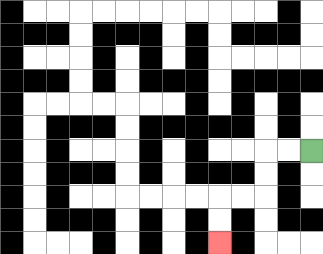{'start': '[13, 6]', 'end': '[9, 10]', 'path_directions': 'L,L,D,D,L,L,D,D', 'path_coordinates': '[[13, 6], [12, 6], [11, 6], [11, 7], [11, 8], [10, 8], [9, 8], [9, 9], [9, 10]]'}